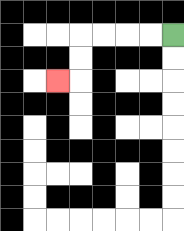{'start': '[7, 1]', 'end': '[2, 3]', 'path_directions': 'L,L,L,L,D,D,L', 'path_coordinates': '[[7, 1], [6, 1], [5, 1], [4, 1], [3, 1], [3, 2], [3, 3], [2, 3]]'}